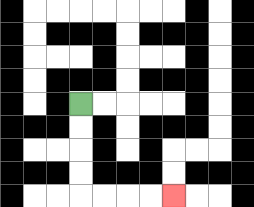{'start': '[3, 4]', 'end': '[7, 8]', 'path_directions': 'D,D,D,D,R,R,R,R', 'path_coordinates': '[[3, 4], [3, 5], [3, 6], [3, 7], [3, 8], [4, 8], [5, 8], [6, 8], [7, 8]]'}